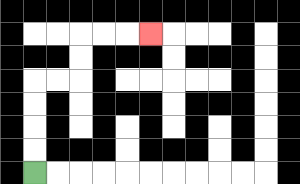{'start': '[1, 7]', 'end': '[6, 1]', 'path_directions': 'U,U,U,U,R,R,U,U,R,R,R', 'path_coordinates': '[[1, 7], [1, 6], [1, 5], [1, 4], [1, 3], [2, 3], [3, 3], [3, 2], [3, 1], [4, 1], [5, 1], [6, 1]]'}